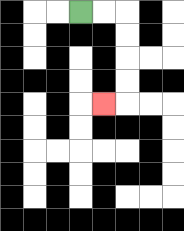{'start': '[3, 0]', 'end': '[4, 4]', 'path_directions': 'R,R,D,D,D,D,L', 'path_coordinates': '[[3, 0], [4, 0], [5, 0], [5, 1], [5, 2], [5, 3], [5, 4], [4, 4]]'}